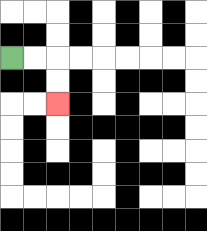{'start': '[0, 2]', 'end': '[2, 4]', 'path_directions': 'R,R,D,D', 'path_coordinates': '[[0, 2], [1, 2], [2, 2], [2, 3], [2, 4]]'}